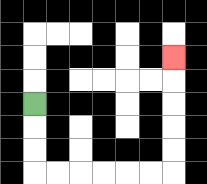{'start': '[1, 4]', 'end': '[7, 2]', 'path_directions': 'D,D,D,R,R,R,R,R,R,U,U,U,U,U', 'path_coordinates': '[[1, 4], [1, 5], [1, 6], [1, 7], [2, 7], [3, 7], [4, 7], [5, 7], [6, 7], [7, 7], [7, 6], [7, 5], [7, 4], [7, 3], [7, 2]]'}